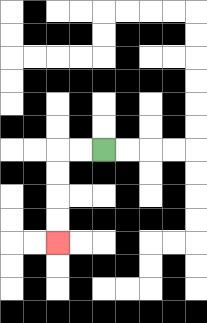{'start': '[4, 6]', 'end': '[2, 10]', 'path_directions': 'L,L,D,D,D,D', 'path_coordinates': '[[4, 6], [3, 6], [2, 6], [2, 7], [2, 8], [2, 9], [2, 10]]'}